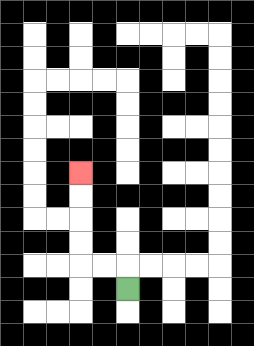{'start': '[5, 12]', 'end': '[3, 7]', 'path_directions': 'U,L,L,U,U,U,U', 'path_coordinates': '[[5, 12], [5, 11], [4, 11], [3, 11], [3, 10], [3, 9], [3, 8], [3, 7]]'}